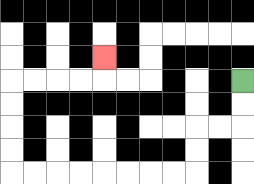{'start': '[10, 3]', 'end': '[4, 2]', 'path_directions': 'D,D,L,L,D,D,L,L,L,L,L,L,L,L,U,U,U,U,R,R,R,R,U', 'path_coordinates': '[[10, 3], [10, 4], [10, 5], [9, 5], [8, 5], [8, 6], [8, 7], [7, 7], [6, 7], [5, 7], [4, 7], [3, 7], [2, 7], [1, 7], [0, 7], [0, 6], [0, 5], [0, 4], [0, 3], [1, 3], [2, 3], [3, 3], [4, 3], [4, 2]]'}